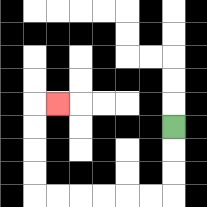{'start': '[7, 5]', 'end': '[2, 4]', 'path_directions': 'D,D,D,L,L,L,L,L,L,U,U,U,U,R', 'path_coordinates': '[[7, 5], [7, 6], [7, 7], [7, 8], [6, 8], [5, 8], [4, 8], [3, 8], [2, 8], [1, 8], [1, 7], [1, 6], [1, 5], [1, 4], [2, 4]]'}